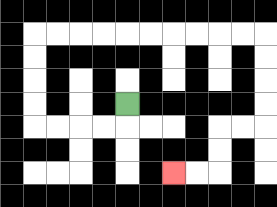{'start': '[5, 4]', 'end': '[7, 7]', 'path_directions': 'D,L,L,L,L,U,U,U,U,R,R,R,R,R,R,R,R,R,R,D,D,D,D,L,L,D,D,L,L', 'path_coordinates': '[[5, 4], [5, 5], [4, 5], [3, 5], [2, 5], [1, 5], [1, 4], [1, 3], [1, 2], [1, 1], [2, 1], [3, 1], [4, 1], [5, 1], [6, 1], [7, 1], [8, 1], [9, 1], [10, 1], [11, 1], [11, 2], [11, 3], [11, 4], [11, 5], [10, 5], [9, 5], [9, 6], [9, 7], [8, 7], [7, 7]]'}